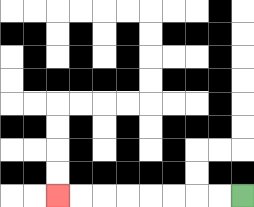{'start': '[10, 8]', 'end': '[2, 8]', 'path_directions': 'L,L,L,L,L,L,L,L', 'path_coordinates': '[[10, 8], [9, 8], [8, 8], [7, 8], [6, 8], [5, 8], [4, 8], [3, 8], [2, 8]]'}